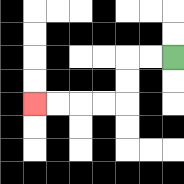{'start': '[7, 2]', 'end': '[1, 4]', 'path_directions': 'L,L,D,D,L,L,L,L', 'path_coordinates': '[[7, 2], [6, 2], [5, 2], [5, 3], [5, 4], [4, 4], [3, 4], [2, 4], [1, 4]]'}